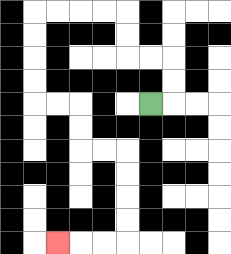{'start': '[6, 4]', 'end': '[2, 10]', 'path_directions': 'R,U,U,L,L,U,U,L,L,L,L,D,D,D,D,R,R,D,D,R,R,D,D,D,D,L,L,L', 'path_coordinates': '[[6, 4], [7, 4], [7, 3], [7, 2], [6, 2], [5, 2], [5, 1], [5, 0], [4, 0], [3, 0], [2, 0], [1, 0], [1, 1], [1, 2], [1, 3], [1, 4], [2, 4], [3, 4], [3, 5], [3, 6], [4, 6], [5, 6], [5, 7], [5, 8], [5, 9], [5, 10], [4, 10], [3, 10], [2, 10]]'}